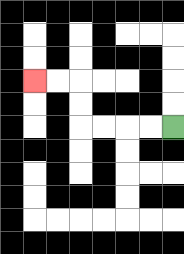{'start': '[7, 5]', 'end': '[1, 3]', 'path_directions': 'L,L,L,L,U,U,L,L', 'path_coordinates': '[[7, 5], [6, 5], [5, 5], [4, 5], [3, 5], [3, 4], [3, 3], [2, 3], [1, 3]]'}